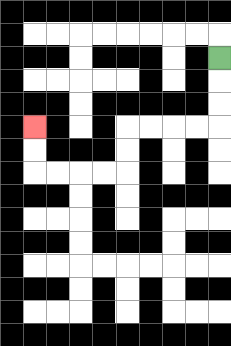{'start': '[9, 2]', 'end': '[1, 5]', 'path_directions': 'D,D,D,L,L,L,L,D,D,L,L,L,L,U,U', 'path_coordinates': '[[9, 2], [9, 3], [9, 4], [9, 5], [8, 5], [7, 5], [6, 5], [5, 5], [5, 6], [5, 7], [4, 7], [3, 7], [2, 7], [1, 7], [1, 6], [1, 5]]'}